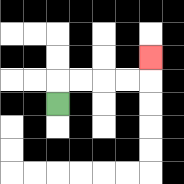{'start': '[2, 4]', 'end': '[6, 2]', 'path_directions': 'U,R,R,R,R,U', 'path_coordinates': '[[2, 4], [2, 3], [3, 3], [4, 3], [5, 3], [6, 3], [6, 2]]'}